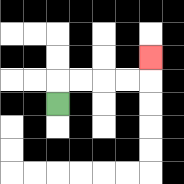{'start': '[2, 4]', 'end': '[6, 2]', 'path_directions': 'U,R,R,R,R,U', 'path_coordinates': '[[2, 4], [2, 3], [3, 3], [4, 3], [5, 3], [6, 3], [6, 2]]'}